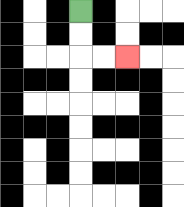{'start': '[3, 0]', 'end': '[5, 2]', 'path_directions': 'D,D,R,R', 'path_coordinates': '[[3, 0], [3, 1], [3, 2], [4, 2], [5, 2]]'}